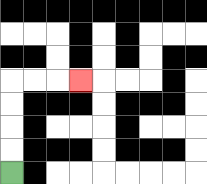{'start': '[0, 7]', 'end': '[3, 3]', 'path_directions': 'U,U,U,U,R,R,R', 'path_coordinates': '[[0, 7], [0, 6], [0, 5], [0, 4], [0, 3], [1, 3], [2, 3], [3, 3]]'}